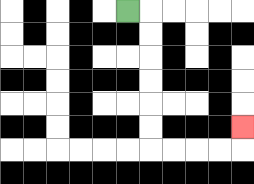{'start': '[5, 0]', 'end': '[10, 5]', 'path_directions': 'R,D,D,D,D,D,D,R,R,R,R,U', 'path_coordinates': '[[5, 0], [6, 0], [6, 1], [6, 2], [6, 3], [6, 4], [6, 5], [6, 6], [7, 6], [8, 6], [9, 6], [10, 6], [10, 5]]'}